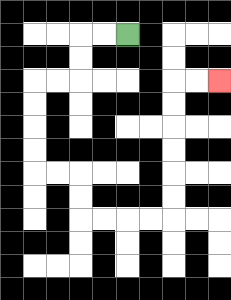{'start': '[5, 1]', 'end': '[9, 3]', 'path_directions': 'L,L,D,D,L,L,D,D,D,D,R,R,D,D,R,R,R,R,U,U,U,U,U,U,R,R', 'path_coordinates': '[[5, 1], [4, 1], [3, 1], [3, 2], [3, 3], [2, 3], [1, 3], [1, 4], [1, 5], [1, 6], [1, 7], [2, 7], [3, 7], [3, 8], [3, 9], [4, 9], [5, 9], [6, 9], [7, 9], [7, 8], [7, 7], [7, 6], [7, 5], [7, 4], [7, 3], [8, 3], [9, 3]]'}